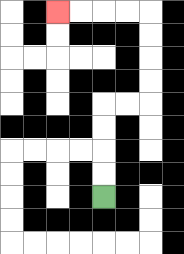{'start': '[4, 8]', 'end': '[2, 0]', 'path_directions': 'U,U,U,U,R,R,U,U,U,U,L,L,L,L', 'path_coordinates': '[[4, 8], [4, 7], [4, 6], [4, 5], [4, 4], [5, 4], [6, 4], [6, 3], [6, 2], [6, 1], [6, 0], [5, 0], [4, 0], [3, 0], [2, 0]]'}